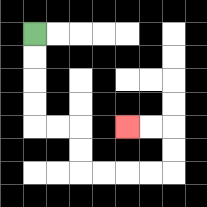{'start': '[1, 1]', 'end': '[5, 5]', 'path_directions': 'D,D,D,D,R,R,D,D,R,R,R,R,U,U,L,L', 'path_coordinates': '[[1, 1], [1, 2], [1, 3], [1, 4], [1, 5], [2, 5], [3, 5], [3, 6], [3, 7], [4, 7], [5, 7], [6, 7], [7, 7], [7, 6], [7, 5], [6, 5], [5, 5]]'}